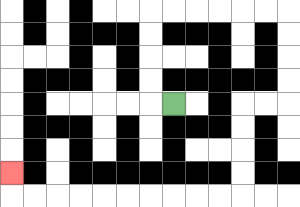{'start': '[7, 4]', 'end': '[0, 7]', 'path_directions': 'L,U,U,U,U,R,R,R,R,R,R,D,D,D,D,L,L,D,D,D,D,L,L,L,L,L,L,L,L,L,L,U', 'path_coordinates': '[[7, 4], [6, 4], [6, 3], [6, 2], [6, 1], [6, 0], [7, 0], [8, 0], [9, 0], [10, 0], [11, 0], [12, 0], [12, 1], [12, 2], [12, 3], [12, 4], [11, 4], [10, 4], [10, 5], [10, 6], [10, 7], [10, 8], [9, 8], [8, 8], [7, 8], [6, 8], [5, 8], [4, 8], [3, 8], [2, 8], [1, 8], [0, 8], [0, 7]]'}